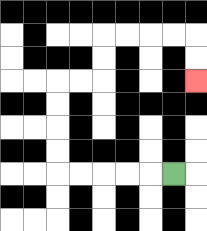{'start': '[7, 7]', 'end': '[8, 3]', 'path_directions': 'L,L,L,L,L,U,U,U,U,R,R,U,U,R,R,R,R,D,D', 'path_coordinates': '[[7, 7], [6, 7], [5, 7], [4, 7], [3, 7], [2, 7], [2, 6], [2, 5], [2, 4], [2, 3], [3, 3], [4, 3], [4, 2], [4, 1], [5, 1], [6, 1], [7, 1], [8, 1], [8, 2], [8, 3]]'}